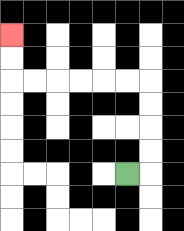{'start': '[5, 7]', 'end': '[0, 1]', 'path_directions': 'R,U,U,U,U,L,L,L,L,L,L,U,U', 'path_coordinates': '[[5, 7], [6, 7], [6, 6], [6, 5], [6, 4], [6, 3], [5, 3], [4, 3], [3, 3], [2, 3], [1, 3], [0, 3], [0, 2], [0, 1]]'}